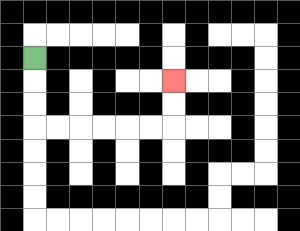{'start': '[1, 2]', 'end': '[7, 3]', 'path_directions': 'D,D,D,R,R,R,R,R,R,U,U', 'path_coordinates': '[[1, 2], [1, 3], [1, 4], [1, 5], [2, 5], [3, 5], [4, 5], [5, 5], [6, 5], [7, 5], [7, 4], [7, 3]]'}